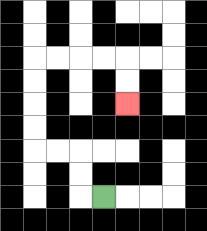{'start': '[4, 8]', 'end': '[5, 4]', 'path_directions': 'L,U,U,L,L,U,U,U,U,R,R,R,R,D,D', 'path_coordinates': '[[4, 8], [3, 8], [3, 7], [3, 6], [2, 6], [1, 6], [1, 5], [1, 4], [1, 3], [1, 2], [2, 2], [3, 2], [4, 2], [5, 2], [5, 3], [5, 4]]'}